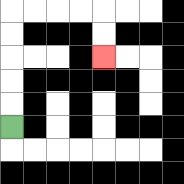{'start': '[0, 5]', 'end': '[4, 2]', 'path_directions': 'U,U,U,U,U,R,R,R,R,D,D', 'path_coordinates': '[[0, 5], [0, 4], [0, 3], [0, 2], [0, 1], [0, 0], [1, 0], [2, 0], [3, 0], [4, 0], [4, 1], [4, 2]]'}